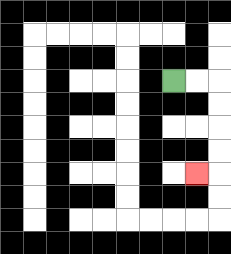{'start': '[7, 3]', 'end': '[8, 7]', 'path_directions': 'R,R,D,D,D,D,L', 'path_coordinates': '[[7, 3], [8, 3], [9, 3], [9, 4], [9, 5], [9, 6], [9, 7], [8, 7]]'}